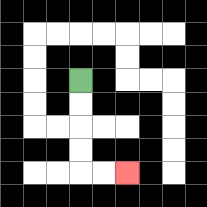{'start': '[3, 3]', 'end': '[5, 7]', 'path_directions': 'D,D,D,D,R,R', 'path_coordinates': '[[3, 3], [3, 4], [3, 5], [3, 6], [3, 7], [4, 7], [5, 7]]'}